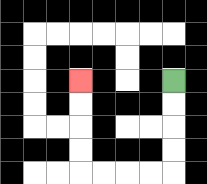{'start': '[7, 3]', 'end': '[3, 3]', 'path_directions': 'D,D,D,D,L,L,L,L,U,U,U,U', 'path_coordinates': '[[7, 3], [7, 4], [7, 5], [7, 6], [7, 7], [6, 7], [5, 7], [4, 7], [3, 7], [3, 6], [3, 5], [3, 4], [3, 3]]'}